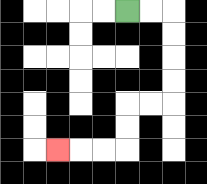{'start': '[5, 0]', 'end': '[2, 6]', 'path_directions': 'R,R,D,D,D,D,L,L,D,D,L,L,L', 'path_coordinates': '[[5, 0], [6, 0], [7, 0], [7, 1], [7, 2], [7, 3], [7, 4], [6, 4], [5, 4], [5, 5], [5, 6], [4, 6], [3, 6], [2, 6]]'}